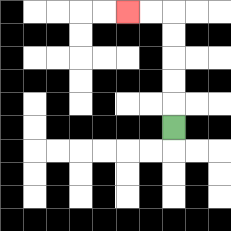{'start': '[7, 5]', 'end': '[5, 0]', 'path_directions': 'U,U,U,U,U,L,L', 'path_coordinates': '[[7, 5], [7, 4], [7, 3], [7, 2], [7, 1], [7, 0], [6, 0], [5, 0]]'}